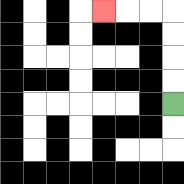{'start': '[7, 4]', 'end': '[4, 0]', 'path_directions': 'U,U,U,U,L,L,L', 'path_coordinates': '[[7, 4], [7, 3], [7, 2], [7, 1], [7, 0], [6, 0], [5, 0], [4, 0]]'}